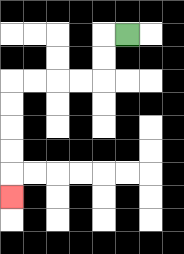{'start': '[5, 1]', 'end': '[0, 8]', 'path_directions': 'L,D,D,L,L,L,L,D,D,D,D,D', 'path_coordinates': '[[5, 1], [4, 1], [4, 2], [4, 3], [3, 3], [2, 3], [1, 3], [0, 3], [0, 4], [0, 5], [0, 6], [0, 7], [0, 8]]'}